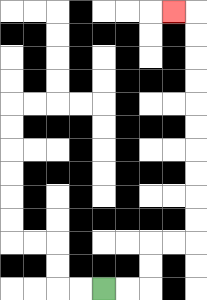{'start': '[4, 12]', 'end': '[7, 0]', 'path_directions': 'R,R,U,U,R,R,U,U,U,U,U,U,U,U,U,U,L', 'path_coordinates': '[[4, 12], [5, 12], [6, 12], [6, 11], [6, 10], [7, 10], [8, 10], [8, 9], [8, 8], [8, 7], [8, 6], [8, 5], [8, 4], [8, 3], [8, 2], [8, 1], [8, 0], [7, 0]]'}